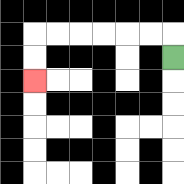{'start': '[7, 2]', 'end': '[1, 3]', 'path_directions': 'U,L,L,L,L,L,L,D,D', 'path_coordinates': '[[7, 2], [7, 1], [6, 1], [5, 1], [4, 1], [3, 1], [2, 1], [1, 1], [1, 2], [1, 3]]'}